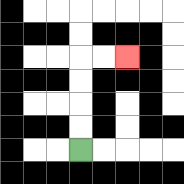{'start': '[3, 6]', 'end': '[5, 2]', 'path_directions': 'U,U,U,U,R,R', 'path_coordinates': '[[3, 6], [3, 5], [3, 4], [3, 3], [3, 2], [4, 2], [5, 2]]'}